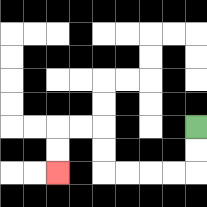{'start': '[8, 5]', 'end': '[2, 7]', 'path_directions': 'D,D,L,L,L,L,U,U,L,L,D,D', 'path_coordinates': '[[8, 5], [8, 6], [8, 7], [7, 7], [6, 7], [5, 7], [4, 7], [4, 6], [4, 5], [3, 5], [2, 5], [2, 6], [2, 7]]'}